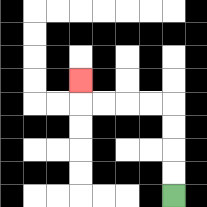{'start': '[7, 8]', 'end': '[3, 3]', 'path_directions': 'U,U,U,U,L,L,L,L,U', 'path_coordinates': '[[7, 8], [7, 7], [7, 6], [7, 5], [7, 4], [6, 4], [5, 4], [4, 4], [3, 4], [3, 3]]'}